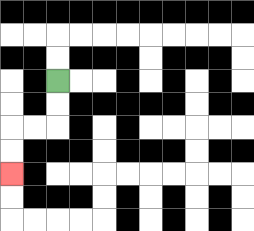{'start': '[2, 3]', 'end': '[0, 7]', 'path_directions': 'D,D,L,L,D,D', 'path_coordinates': '[[2, 3], [2, 4], [2, 5], [1, 5], [0, 5], [0, 6], [0, 7]]'}